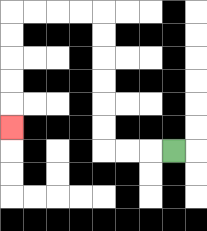{'start': '[7, 6]', 'end': '[0, 5]', 'path_directions': 'L,L,L,U,U,U,U,U,U,L,L,L,L,D,D,D,D,D', 'path_coordinates': '[[7, 6], [6, 6], [5, 6], [4, 6], [4, 5], [4, 4], [4, 3], [4, 2], [4, 1], [4, 0], [3, 0], [2, 0], [1, 0], [0, 0], [0, 1], [0, 2], [0, 3], [0, 4], [0, 5]]'}